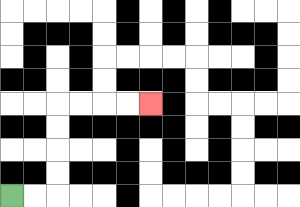{'start': '[0, 8]', 'end': '[6, 4]', 'path_directions': 'R,R,U,U,U,U,R,R,R,R', 'path_coordinates': '[[0, 8], [1, 8], [2, 8], [2, 7], [2, 6], [2, 5], [2, 4], [3, 4], [4, 4], [5, 4], [6, 4]]'}